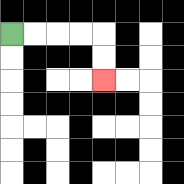{'start': '[0, 1]', 'end': '[4, 3]', 'path_directions': 'R,R,R,R,D,D', 'path_coordinates': '[[0, 1], [1, 1], [2, 1], [3, 1], [4, 1], [4, 2], [4, 3]]'}